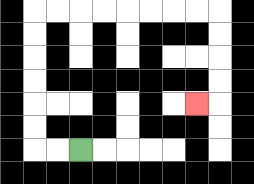{'start': '[3, 6]', 'end': '[8, 4]', 'path_directions': 'L,L,U,U,U,U,U,U,R,R,R,R,R,R,R,R,D,D,D,D,L', 'path_coordinates': '[[3, 6], [2, 6], [1, 6], [1, 5], [1, 4], [1, 3], [1, 2], [1, 1], [1, 0], [2, 0], [3, 0], [4, 0], [5, 0], [6, 0], [7, 0], [8, 0], [9, 0], [9, 1], [9, 2], [9, 3], [9, 4], [8, 4]]'}